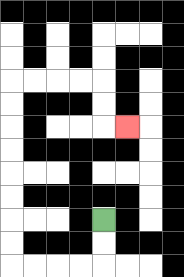{'start': '[4, 9]', 'end': '[5, 5]', 'path_directions': 'D,D,L,L,L,L,U,U,U,U,U,U,U,U,R,R,R,R,D,D,R', 'path_coordinates': '[[4, 9], [4, 10], [4, 11], [3, 11], [2, 11], [1, 11], [0, 11], [0, 10], [0, 9], [0, 8], [0, 7], [0, 6], [0, 5], [0, 4], [0, 3], [1, 3], [2, 3], [3, 3], [4, 3], [4, 4], [4, 5], [5, 5]]'}